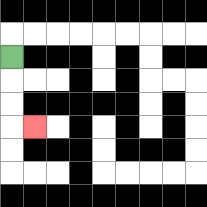{'start': '[0, 2]', 'end': '[1, 5]', 'path_directions': 'D,D,D,R', 'path_coordinates': '[[0, 2], [0, 3], [0, 4], [0, 5], [1, 5]]'}